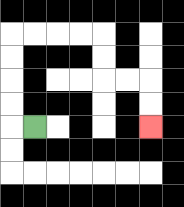{'start': '[1, 5]', 'end': '[6, 5]', 'path_directions': 'L,U,U,U,U,R,R,R,R,D,D,R,R,D,D', 'path_coordinates': '[[1, 5], [0, 5], [0, 4], [0, 3], [0, 2], [0, 1], [1, 1], [2, 1], [3, 1], [4, 1], [4, 2], [4, 3], [5, 3], [6, 3], [6, 4], [6, 5]]'}